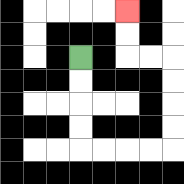{'start': '[3, 2]', 'end': '[5, 0]', 'path_directions': 'D,D,D,D,R,R,R,R,U,U,U,U,L,L,U,U', 'path_coordinates': '[[3, 2], [3, 3], [3, 4], [3, 5], [3, 6], [4, 6], [5, 6], [6, 6], [7, 6], [7, 5], [7, 4], [7, 3], [7, 2], [6, 2], [5, 2], [5, 1], [5, 0]]'}